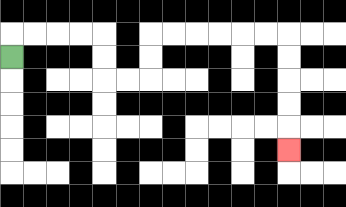{'start': '[0, 2]', 'end': '[12, 6]', 'path_directions': 'U,R,R,R,R,D,D,R,R,U,U,R,R,R,R,R,R,D,D,D,D,D', 'path_coordinates': '[[0, 2], [0, 1], [1, 1], [2, 1], [3, 1], [4, 1], [4, 2], [4, 3], [5, 3], [6, 3], [6, 2], [6, 1], [7, 1], [8, 1], [9, 1], [10, 1], [11, 1], [12, 1], [12, 2], [12, 3], [12, 4], [12, 5], [12, 6]]'}